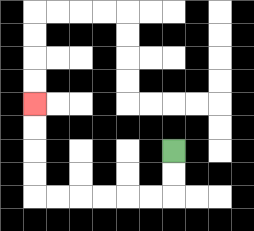{'start': '[7, 6]', 'end': '[1, 4]', 'path_directions': 'D,D,L,L,L,L,L,L,U,U,U,U', 'path_coordinates': '[[7, 6], [7, 7], [7, 8], [6, 8], [5, 8], [4, 8], [3, 8], [2, 8], [1, 8], [1, 7], [1, 6], [1, 5], [1, 4]]'}